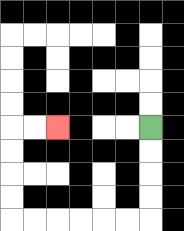{'start': '[6, 5]', 'end': '[2, 5]', 'path_directions': 'D,D,D,D,L,L,L,L,L,L,U,U,U,U,R,R', 'path_coordinates': '[[6, 5], [6, 6], [6, 7], [6, 8], [6, 9], [5, 9], [4, 9], [3, 9], [2, 9], [1, 9], [0, 9], [0, 8], [0, 7], [0, 6], [0, 5], [1, 5], [2, 5]]'}